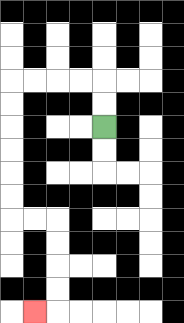{'start': '[4, 5]', 'end': '[1, 13]', 'path_directions': 'U,U,L,L,L,L,D,D,D,D,D,D,R,R,D,D,D,D,L', 'path_coordinates': '[[4, 5], [4, 4], [4, 3], [3, 3], [2, 3], [1, 3], [0, 3], [0, 4], [0, 5], [0, 6], [0, 7], [0, 8], [0, 9], [1, 9], [2, 9], [2, 10], [2, 11], [2, 12], [2, 13], [1, 13]]'}